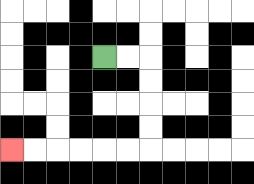{'start': '[4, 2]', 'end': '[0, 6]', 'path_directions': 'R,R,D,D,D,D,L,L,L,L,L,L', 'path_coordinates': '[[4, 2], [5, 2], [6, 2], [6, 3], [6, 4], [6, 5], [6, 6], [5, 6], [4, 6], [3, 6], [2, 6], [1, 6], [0, 6]]'}